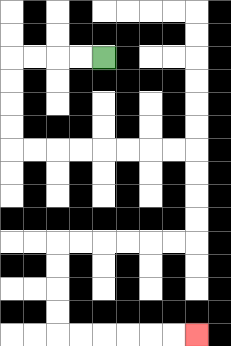{'start': '[4, 2]', 'end': '[8, 14]', 'path_directions': 'L,L,L,L,D,D,D,D,R,R,R,R,R,R,R,R,D,D,D,D,L,L,L,L,L,L,D,D,D,D,R,R,R,R,R,R', 'path_coordinates': '[[4, 2], [3, 2], [2, 2], [1, 2], [0, 2], [0, 3], [0, 4], [0, 5], [0, 6], [1, 6], [2, 6], [3, 6], [4, 6], [5, 6], [6, 6], [7, 6], [8, 6], [8, 7], [8, 8], [8, 9], [8, 10], [7, 10], [6, 10], [5, 10], [4, 10], [3, 10], [2, 10], [2, 11], [2, 12], [2, 13], [2, 14], [3, 14], [4, 14], [5, 14], [6, 14], [7, 14], [8, 14]]'}